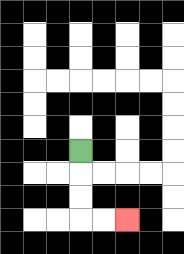{'start': '[3, 6]', 'end': '[5, 9]', 'path_directions': 'D,D,D,R,R', 'path_coordinates': '[[3, 6], [3, 7], [3, 8], [3, 9], [4, 9], [5, 9]]'}